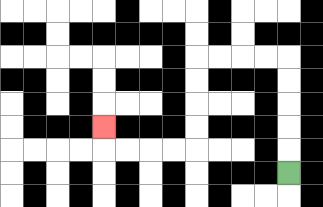{'start': '[12, 7]', 'end': '[4, 5]', 'path_directions': 'U,U,U,U,U,L,L,L,L,D,D,D,D,L,L,L,L,U', 'path_coordinates': '[[12, 7], [12, 6], [12, 5], [12, 4], [12, 3], [12, 2], [11, 2], [10, 2], [9, 2], [8, 2], [8, 3], [8, 4], [8, 5], [8, 6], [7, 6], [6, 6], [5, 6], [4, 6], [4, 5]]'}